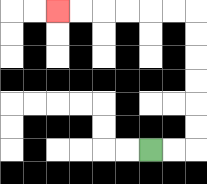{'start': '[6, 6]', 'end': '[2, 0]', 'path_directions': 'R,R,U,U,U,U,U,U,L,L,L,L,L,L', 'path_coordinates': '[[6, 6], [7, 6], [8, 6], [8, 5], [8, 4], [8, 3], [8, 2], [8, 1], [8, 0], [7, 0], [6, 0], [5, 0], [4, 0], [3, 0], [2, 0]]'}